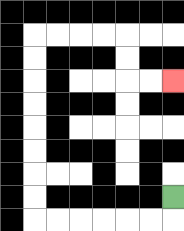{'start': '[7, 8]', 'end': '[7, 3]', 'path_directions': 'D,L,L,L,L,L,L,U,U,U,U,U,U,U,U,R,R,R,R,D,D,R,R', 'path_coordinates': '[[7, 8], [7, 9], [6, 9], [5, 9], [4, 9], [3, 9], [2, 9], [1, 9], [1, 8], [1, 7], [1, 6], [1, 5], [1, 4], [1, 3], [1, 2], [1, 1], [2, 1], [3, 1], [4, 1], [5, 1], [5, 2], [5, 3], [6, 3], [7, 3]]'}